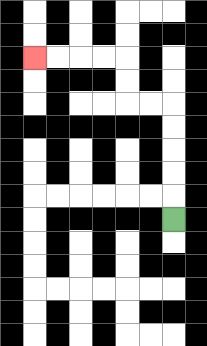{'start': '[7, 9]', 'end': '[1, 2]', 'path_directions': 'U,U,U,U,U,L,L,U,U,L,L,L,L', 'path_coordinates': '[[7, 9], [7, 8], [7, 7], [7, 6], [7, 5], [7, 4], [6, 4], [5, 4], [5, 3], [5, 2], [4, 2], [3, 2], [2, 2], [1, 2]]'}